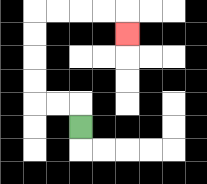{'start': '[3, 5]', 'end': '[5, 1]', 'path_directions': 'U,L,L,U,U,U,U,R,R,R,R,D', 'path_coordinates': '[[3, 5], [3, 4], [2, 4], [1, 4], [1, 3], [1, 2], [1, 1], [1, 0], [2, 0], [3, 0], [4, 0], [5, 0], [5, 1]]'}